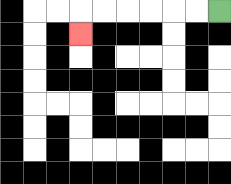{'start': '[9, 0]', 'end': '[3, 1]', 'path_directions': 'L,L,L,L,L,L,D', 'path_coordinates': '[[9, 0], [8, 0], [7, 0], [6, 0], [5, 0], [4, 0], [3, 0], [3, 1]]'}